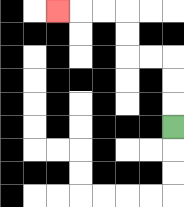{'start': '[7, 5]', 'end': '[2, 0]', 'path_directions': 'U,U,U,L,L,U,U,L,L,L', 'path_coordinates': '[[7, 5], [7, 4], [7, 3], [7, 2], [6, 2], [5, 2], [5, 1], [5, 0], [4, 0], [3, 0], [2, 0]]'}